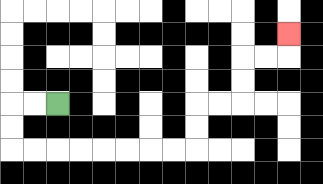{'start': '[2, 4]', 'end': '[12, 1]', 'path_directions': 'L,L,D,D,R,R,R,R,R,R,R,R,U,U,R,R,U,U,R,R,U', 'path_coordinates': '[[2, 4], [1, 4], [0, 4], [0, 5], [0, 6], [1, 6], [2, 6], [3, 6], [4, 6], [5, 6], [6, 6], [7, 6], [8, 6], [8, 5], [8, 4], [9, 4], [10, 4], [10, 3], [10, 2], [11, 2], [12, 2], [12, 1]]'}